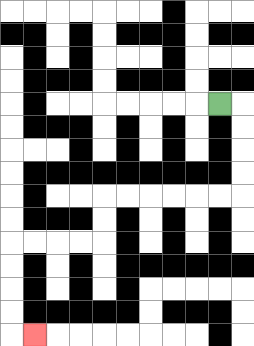{'start': '[9, 4]', 'end': '[1, 14]', 'path_directions': 'R,D,D,D,D,L,L,L,L,L,L,D,D,L,L,L,L,D,D,D,D,R', 'path_coordinates': '[[9, 4], [10, 4], [10, 5], [10, 6], [10, 7], [10, 8], [9, 8], [8, 8], [7, 8], [6, 8], [5, 8], [4, 8], [4, 9], [4, 10], [3, 10], [2, 10], [1, 10], [0, 10], [0, 11], [0, 12], [0, 13], [0, 14], [1, 14]]'}